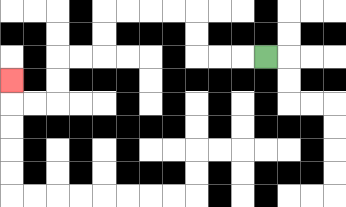{'start': '[11, 2]', 'end': '[0, 3]', 'path_directions': 'L,L,L,U,U,L,L,L,L,D,D,L,L,D,D,L,L,U', 'path_coordinates': '[[11, 2], [10, 2], [9, 2], [8, 2], [8, 1], [8, 0], [7, 0], [6, 0], [5, 0], [4, 0], [4, 1], [4, 2], [3, 2], [2, 2], [2, 3], [2, 4], [1, 4], [0, 4], [0, 3]]'}